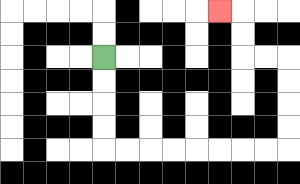{'start': '[4, 2]', 'end': '[9, 0]', 'path_directions': 'D,D,D,D,R,R,R,R,R,R,R,R,U,U,U,U,L,L,U,U,L', 'path_coordinates': '[[4, 2], [4, 3], [4, 4], [4, 5], [4, 6], [5, 6], [6, 6], [7, 6], [8, 6], [9, 6], [10, 6], [11, 6], [12, 6], [12, 5], [12, 4], [12, 3], [12, 2], [11, 2], [10, 2], [10, 1], [10, 0], [9, 0]]'}